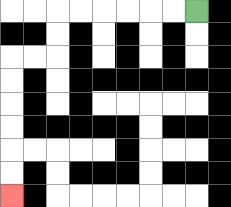{'start': '[8, 0]', 'end': '[0, 8]', 'path_directions': 'L,L,L,L,L,L,D,D,L,L,D,D,D,D,D,D', 'path_coordinates': '[[8, 0], [7, 0], [6, 0], [5, 0], [4, 0], [3, 0], [2, 0], [2, 1], [2, 2], [1, 2], [0, 2], [0, 3], [0, 4], [0, 5], [0, 6], [0, 7], [0, 8]]'}